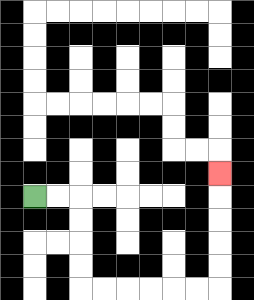{'start': '[1, 8]', 'end': '[9, 7]', 'path_directions': 'R,R,D,D,D,D,R,R,R,R,R,R,U,U,U,U,U', 'path_coordinates': '[[1, 8], [2, 8], [3, 8], [3, 9], [3, 10], [3, 11], [3, 12], [4, 12], [5, 12], [6, 12], [7, 12], [8, 12], [9, 12], [9, 11], [9, 10], [9, 9], [9, 8], [9, 7]]'}